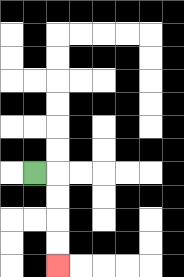{'start': '[1, 7]', 'end': '[2, 11]', 'path_directions': 'R,D,D,D,D', 'path_coordinates': '[[1, 7], [2, 7], [2, 8], [2, 9], [2, 10], [2, 11]]'}